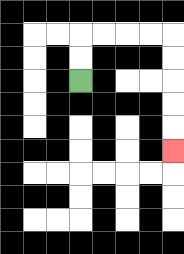{'start': '[3, 3]', 'end': '[7, 6]', 'path_directions': 'U,U,R,R,R,R,D,D,D,D,D', 'path_coordinates': '[[3, 3], [3, 2], [3, 1], [4, 1], [5, 1], [6, 1], [7, 1], [7, 2], [7, 3], [7, 4], [7, 5], [7, 6]]'}